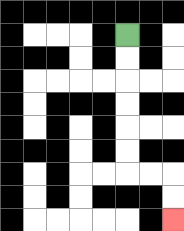{'start': '[5, 1]', 'end': '[7, 9]', 'path_directions': 'D,D,D,D,D,D,R,R,D,D', 'path_coordinates': '[[5, 1], [5, 2], [5, 3], [5, 4], [5, 5], [5, 6], [5, 7], [6, 7], [7, 7], [7, 8], [7, 9]]'}